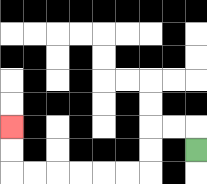{'start': '[8, 6]', 'end': '[0, 5]', 'path_directions': 'U,L,L,D,D,L,L,L,L,L,L,U,U', 'path_coordinates': '[[8, 6], [8, 5], [7, 5], [6, 5], [6, 6], [6, 7], [5, 7], [4, 7], [3, 7], [2, 7], [1, 7], [0, 7], [0, 6], [0, 5]]'}